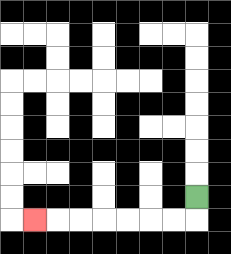{'start': '[8, 8]', 'end': '[1, 9]', 'path_directions': 'D,L,L,L,L,L,L,L', 'path_coordinates': '[[8, 8], [8, 9], [7, 9], [6, 9], [5, 9], [4, 9], [3, 9], [2, 9], [1, 9]]'}